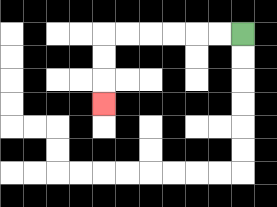{'start': '[10, 1]', 'end': '[4, 4]', 'path_directions': 'L,L,L,L,L,L,D,D,D', 'path_coordinates': '[[10, 1], [9, 1], [8, 1], [7, 1], [6, 1], [5, 1], [4, 1], [4, 2], [4, 3], [4, 4]]'}